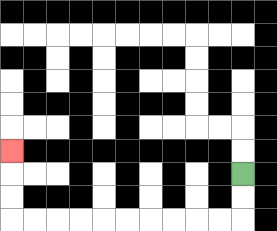{'start': '[10, 7]', 'end': '[0, 6]', 'path_directions': 'D,D,L,L,L,L,L,L,L,L,L,L,U,U,U', 'path_coordinates': '[[10, 7], [10, 8], [10, 9], [9, 9], [8, 9], [7, 9], [6, 9], [5, 9], [4, 9], [3, 9], [2, 9], [1, 9], [0, 9], [0, 8], [0, 7], [0, 6]]'}